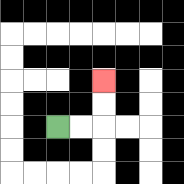{'start': '[2, 5]', 'end': '[4, 3]', 'path_directions': 'R,R,U,U', 'path_coordinates': '[[2, 5], [3, 5], [4, 5], [4, 4], [4, 3]]'}